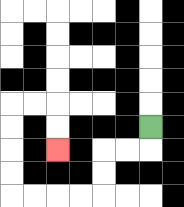{'start': '[6, 5]', 'end': '[2, 6]', 'path_directions': 'D,L,L,D,D,L,L,L,L,U,U,U,U,R,R,D,D', 'path_coordinates': '[[6, 5], [6, 6], [5, 6], [4, 6], [4, 7], [4, 8], [3, 8], [2, 8], [1, 8], [0, 8], [0, 7], [0, 6], [0, 5], [0, 4], [1, 4], [2, 4], [2, 5], [2, 6]]'}